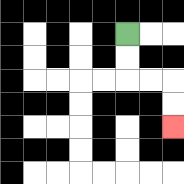{'start': '[5, 1]', 'end': '[7, 5]', 'path_directions': 'D,D,R,R,D,D', 'path_coordinates': '[[5, 1], [5, 2], [5, 3], [6, 3], [7, 3], [7, 4], [7, 5]]'}